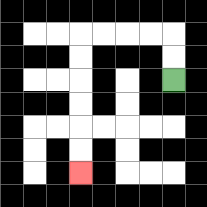{'start': '[7, 3]', 'end': '[3, 7]', 'path_directions': 'U,U,L,L,L,L,D,D,D,D,D,D', 'path_coordinates': '[[7, 3], [7, 2], [7, 1], [6, 1], [5, 1], [4, 1], [3, 1], [3, 2], [3, 3], [3, 4], [3, 5], [3, 6], [3, 7]]'}